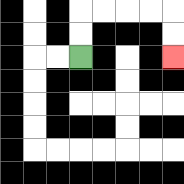{'start': '[3, 2]', 'end': '[7, 2]', 'path_directions': 'U,U,R,R,R,R,D,D', 'path_coordinates': '[[3, 2], [3, 1], [3, 0], [4, 0], [5, 0], [6, 0], [7, 0], [7, 1], [7, 2]]'}